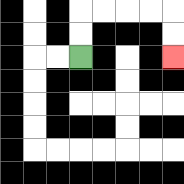{'start': '[3, 2]', 'end': '[7, 2]', 'path_directions': 'U,U,R,R,R,R,D,D', 'path_coordinates': '[[3, 2], [3, 1], [3, 0], [4, 0], [5, 0], [6, 0], [7, 0], [7, 1], [7, 2]]'}